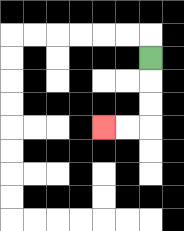{'start': '[6, 2]', 'end': '[4, 5]', 'path_directions': 'D,D,D,L,L', 'path_coordinates': '[[6, 2], [6, 3], [6, 4], [6, 5], [5, 5], [4, 5]]'}